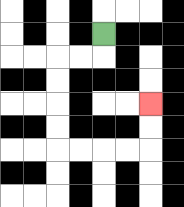{'start': '[4, 1]', 'end': '[6, 4]', 'path_directions': 'D,L,L,D,D,D,D,R,R,R,R,U,U', 'path_coordinates': '[[4, 1], [4, 2], [3, 2], [2, 2], [2, 3], [2, 4], [2, 5], [2, 6], [3, 6], [4, 6], [5, 6], [6, 6], [6, 5], [6, 4]]'}